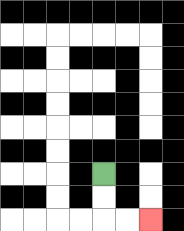{'start': '[4, 7]', 'end': '[6, 9]', 'path_directions': 'D,D,R,R', 'path_coordinates': '[[4, 7], [4, 8], [4, 9], [5, 9], [6, 9]]'}